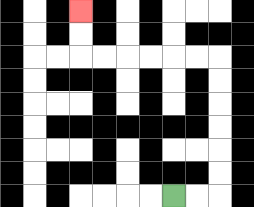{'start': '[7, 8]', 'end': '[3, 0]', 'path_directions': 'R,R,U,U,U,U,U,U,L,L,L,L,L,L,U,U', 'path_coordinates': '[[7, 8], [8, 8], [9, 8], [9, 7], [9, 6], [9, 5], [9, 4], [9, 3], [9, 2], [8, 2], [7, 2], [6, 2], [5, 2], [4, 2], [3, 2], [3, 1], [3, 0]]'}